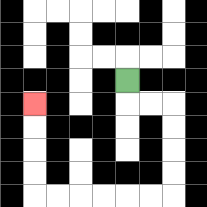{'start': '[5, 3]', 'end': '[1, 4]', 'path_directions': 'D,R,R,D,D,D,D,L,L,L,L,L,L,U,U,U,U', 'path_coordinates': '[[5, 3], [5, 4], [6, 4], [7, 4], [7, 5], [7, 6], [7, 7], [7, 8], [6, 8], [5, 8], [4, 8], [3, 8], [2, 8], [1, 8], [1, 7], [1, 6], [1, 5], [1, 4]]'}